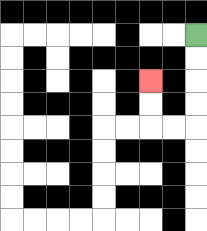{'start': '[8, 1]', 'end': '[6, 3]', 'path_directions': 'D,D,D,D,L,L,U,U', 'path_coordinates': '[[8, 1], [8, 2], [8, 3], [8, 4], [8, 5], [7, 5], [6, 5], [6, 4], [6, 3]]'}